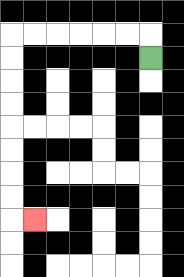{'start': '[6, 2]', 'end': '[1, 9]', 'path_directions': 'U,L,L,L,L,L,L,D,D,D,D,D,D,D,D,R', 'path_coordinates': '[[6, 2], [6, 1], [5, 1], [4, 1], [3, 1], [2, 1], [1, 1], [0, 1], [0, 2], [0, 3], [0, 4], [0, 5], [0, 6], [0, 7], [0, 8], [0, 9], [1, 9]]'}